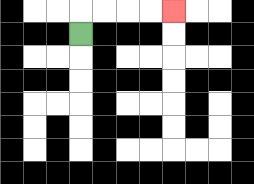{'start': '[3, 1]', 'end': '[7, 0]', 'path_directions': 'U,R,R,R,R', 'path_coordinates': '[[3, 1], [3, 0], [4, 0], [5, 0], [6, 0], [7, 0]]'}